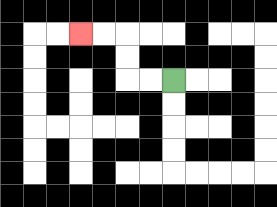{'start': '[7, 3]', 'end': '[3, 1]', 'path_directions': 'L,L,U,U,L,L', 'path_coordinates': '[[7, 3], [6, 3], [5, 3], [5, 2], [5, 1], [4, 1], [3, 1]]'}